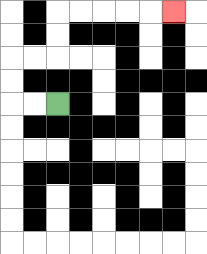{'start': '[2, 4]', 'end': '[7, 0]', 'path_directions': 'L,L,U,U,R,R,U,U,R,R,R,R,R', 'path_coordinates': '[[2, 4], [1, 4], [0, 4], [0, 3], [0, 2], [1, 2], [2, 2], [2, 1], [2, 0], [3, 0], [4, 0], [5, 0], [6, 0], [7, 0]]'}